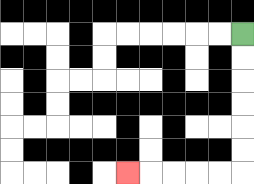{'start': '[10, 1]', 'end': '[5, 7]', 'path_directions': 'D,D,D,D,D,D,L,L,L,L,L', 'path_coordinates': '[[10, 1], [10, 2], [10, 3], [10, 4], [10, 5], [10, 6], [10, 7], [9, 7], [8, 7], [7, 7], [6, 7], [5, 7]]'}